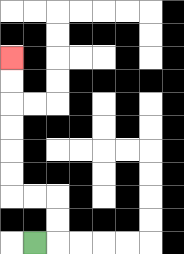{'start': '[1, 10]', 'end': '[0, 2]', 'path_directions': 'R,U,U,L,L,U,U,U,U,U,U', 'path_coordinates': '[[1, 10], [2, 10], [2, 9], [2, 8], [1, 8], [0, 8], [0, 7], [0, 6], [0, 5], [0, 4], [0, 3], [0, 2]]'}